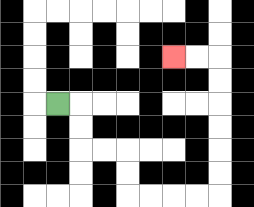{'start': '[2, 4]', 'end': '[7, 2]', 'path_directions': 'R,D,D,R,R,D,D,R,R,R,R,U,U,U,U,U,U,L,L', 'path_coordinates': '[[2, 4], [3, 4], [3, 5], [3, 6], [4, 6], [5, 6], [5, 7], [5, 8], [6, 8], [7, 8], [8, 8], [9, 8], [9, 7], [9, 6], [9, 5], [9, 4], [9, 3], [9, 2], [8, 2], [7, 2]]'}